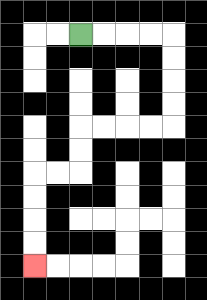{'start': '[3, 1]', 'end': '[1, 11]', 'path_directions': 'R,R,R,R,D,D,D,D,L,L,L,L,D,D,L,L,D,D,D,D', 'path_coordinates': '[[3, 1], [4, 1], [5, 1], [6, 1], [7, 1], [7, 2], [7, 3], [7, 4], [7, 5], [6, 5], [5, 5], [4, 5], [3, 5], [3, 6], [3, 7], [2, 7], [1, 7], [1, 8], [1, 9], [1, 10], [1, 11]]'}